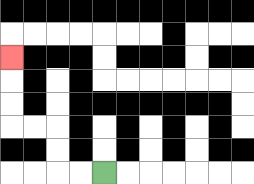{'start': '[4, 7]', 'end': '[0, 2]', 'path_directions': 'L,L,U,U,L,L,U,U,U', 'path_coordinates': '[[4, 7], [3, 7], [2, 7], [2, 6], [2, 5], [1, 5], [0, 5], [0, 4], [0, 3], [0, 2]]'}